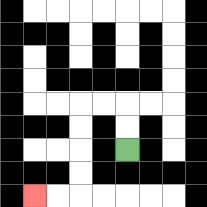{'start': '[5, 6]', 'end': '[1, 8]', 'path_directions': 'U,U,L,L,D,D,D,D,L,L', 'path_coordinates': '[[5, 6], [5, 5], [5, 4], [4, 4], [3, 4], [3, 5], [3, 6], [3, 7], [3, 8], [2, 8], [1, 8]]'}